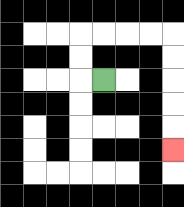{'start': '[4, 3]', 'end': '[7, 6]', 'path_directions': 'L,U,U,R,R,R,R,D,D,D,D,D', 'path_coordinates': '[[4, 3], [3, 3], [3, 2], [3, 1], [4, 1], [5, 1], [6, 1], [7, 1], [7, 2], [7, 3], [7, 4], [7, 5], [7, 6]]'}